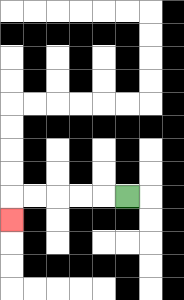{'start': '[5, 8]', 'end': '[0, 9]', 'path_directions': 'L,L,L,L,L,D', 'path_coordinates': '[[5, 8], [4, 8], [3, 8], [2, 8], [1, 8], [0, 8], [0, 9]]'}